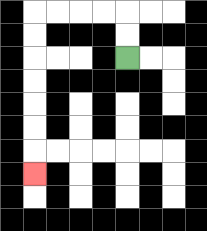{'start': '[5, 2]', 'end': '[1, 7]', 'path_directions': 'U,U,L,L,L,L,D,D,D,D,D,D,D', 'path_coordinates': '[[5, 2], [5, 1], [5, 0], [4, 0], [3, 0], [2, 0], [1, 0], [1, 1], [1, 2], [1, 3], [1, 4], [1, 5], [1, 6], [1, 7]]'}